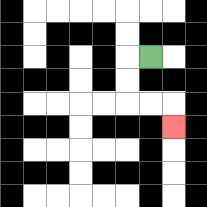{'start': '[6, 2]', 'end': '[7, 5]', 'path_directions': 'L,D,D,R,R,D', 'path_coordinates': '[[6, 2], [5, 2], [5, 3], [5, 4], [6, 4], [7, 4], [7, 5]]'}